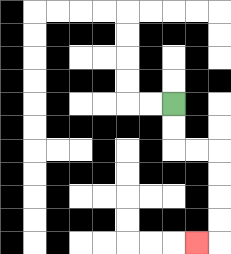{'start': '[7, 4]', 'end': '[8, 10]', 'path_directions': 'D,D,R,R,D,D,D,D,L', 'path_coordinates': '[[7, 4], [7, 5], [7, 6], [8, 6], [9, 6], [9, 7], [9, 8], [9, 9], [9, 10], [8, 10]]'}